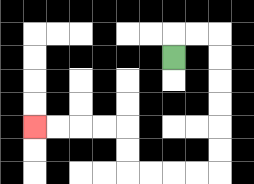{'start': '[7, 2]', 'end': '[1, 5]', 'path_directions': 'U,R,R,D,D,D,D,D,D,L,L,L,L,U,U,L,L,L,L', 'path_coordinates': '[[7, 2], [7, 1], [8, 1], [9, 1], [9, 2], [9, 3], [9, 4], [9, 5], [9, 6], [9, 7], [8, 7], [7, 7], [6, 7], [5, 7], [5, 6], [5, 5], [4, 5], [3, 5], [2, 5], [1, 5]]'}